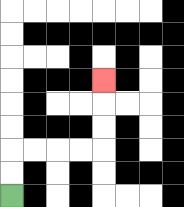{'start': '[0, 8]', 'end': '[4, 3]', 'path_directions': 'U,U,R,R,R,R,U,U,U', 'path_coordinates': '[[0, 8], [0, 7], [0, 6], [1, 6], [2, 6], [3, 6], [4, 6], [4, 5], [4, 4], [4, 3]]'}